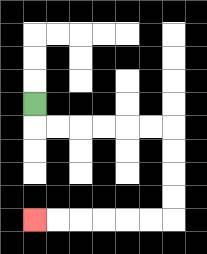{'start': '[1, 4]', 'end': '[1, 9]', 'path_directions': 'D,R,R,R,R,R,R,D,D,D,D,L,L,L,L,L,L', 'path_coordinates': '[[1, 4], [1, 5], [2, 5], [3, 5], [4, 5], [5, 5], [6, 5], [7, 5], [7, 6], [7, 7], [7, 8], [7, 9], [6, 9], [5, 9], [4, 9], [3, 9], [2, 9], [1, 9]]'}